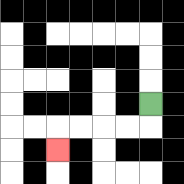{'start': '[6, 4]', 'end': '[2, 6]', 'path_directions': 'D,L,L,L,L,D', 'path_coordinates': '[[6, 4], [6, 5], [5, 5], [4, 5], [3, 5], [2, 5], [2, 6]]'}